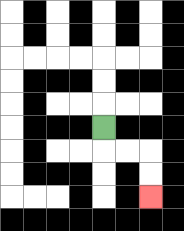{'start': '[4, 5]', 'end': '[6, 8]', 'path_directions': 'D,R,R,D,D', 'path_coordinates': '[[4, 5], [4, 6], [5, 6], [6, 6], [6, 7], [6, 8]]'}